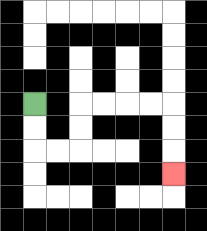{'start': '[1, 4]', 'end': '[7, 7]', 'path_directions': 'D,D,R,R,U,U,R,R,R,R,D,D,D', 'path_coordinates': '[[1, 4], [1, 5], [1, 6], [2, 6], [3, 6], [3, 5], [3, 4], [4, 4], [5, 4], [6, 4], [7, 4], [7, 5], [7, 6], [7, 7]]'}